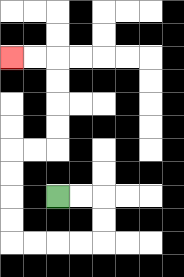{'start': '[2, 8]', 'end': '[0, 2]', 'path_directions': 'R,R,D,D,L,L,L,L,U,U,U,U,R,R,U,U,U,U,L,L', 'path_coordinates': '[[2, 8], [3, 8], [4, 8], [4, 9], [4, 10], [3, 10], [2, 10], [1, 10], [0, 10], [0, 9], [0, 8], [0, 7], [0, 6], [1, 6], [2, 6], [2, 5], [2, 4], [2, 3], [2, 2], [1, 2], [0, 2]]'}